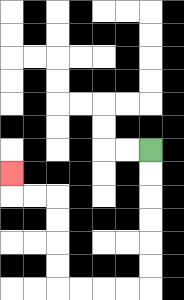{'start': '[6, 6]', 'end': '[0, 7]', 'path_directions': 'D,D,D,D,D,D,L,L,L,L,U,U,U,U,L,L,U', 'path_coordinates': '[[6, 6], [6, 7], [6, 8], [6, 9], [6, 10], [6, 11], [6, 12], [5, 12], [4, 12], [3, 12], [2, 12], [2, 11], [2, 10], [2, 9], [2, 8], [1, 8], [0, 8], [0, 7]]'}